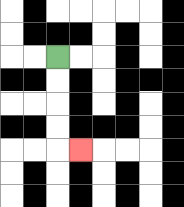{'start': '[2, 2]', 'end': '[3, 6]', 'path_directions': 'D,D,D,D,R', 'path_coordinates': '[[2, 2], [2, 3], [2, 4], [2, 5], [2, 6], [3, 6]]'}